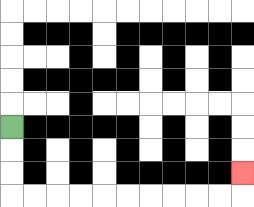{'start': '[0, 5]', 'end': '[10, 7]', 'path_directions': 'D,D,D,R,R,R,R,R,R,R,R,R,R,U', 'path_coordinates': '[[0, 5], [0, 6], [0, 7], [0, 8], [1, 8], [2, 8], [3, 8], [4, 8], [5, 8], [6, 8], [7, 8], [8, 8], [9, 8], [10, 8], [10, 7]]'}